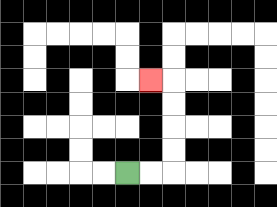{'start': '[5, 7]', 'end': '[6, 3]', 'path_directions': 'R,R,U,U,U,U,L', 'path_coordinates': '[[5, 7], [6, 7], [7, 7], [7, 6], [7, 5], [7, 4], [7, 3], [6, 3]]'}